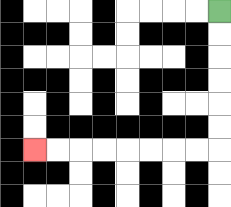{'start': '[9, 0]', 'end': '[1, 6]', 'path_directions': 'D,D,D,D,D,D,L,L,L,L,L,L,L,L', 'path_coordinates': '[[9, 0], [9, 1], [9, 2], [9, 3], [9, 4], [9, 5], [9, 6], [8, 6], [7, 6], [6, 6], [5, 6], [4, 6], [3, 6], [2, 6], [1, 6]]'}